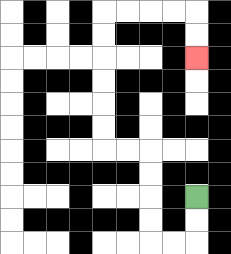{'start': '[8, 8]', 'end': '[8, 2]', 'path_directions': 'D,D,L,L,U,U,U,U,L,L,U,U,U,U,U,U,R,R,R,R,D,D', 'path_coordinates': '[[8, 8], [8, 9], [8, 10], [7, 10], [6, 10], [6, 9], [6, 8], [6, 7], [6, 6], [5, 6], [4, 6], [4, 5], [4, 4], [4, 3], [4, 2], [4, 1], [4, 0], [5, 0], [6, 0], [7, 0], [8, 0], [8, 1], [8, 2]]'}